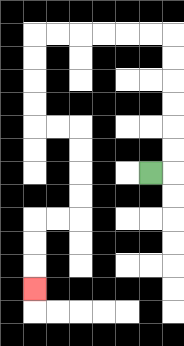{'start': '[6, 7]', 'end': '[1, 12]', 'path_directions': 'R,U,U,U,U,U,U,L,L,L,L,L,L,D,D,D,D,R,R,D,D,D,D,L,L,D,D,D', 'path_coordinates': '[[6, 7], [7, 7], [7, 6], [7, 5], [7, 4], [7, 3], [7, 2], [7, 1], [6, 1], [5, 1], [4, 1], [3, 1], [2, 1], [1, 1], [1, 2], [1, 3], [1, 4], [1, 5], [2, 5], [3, 5], [3, 6], [3, 7], [3, 8], [3, 9], [2, 9], [1, 9], [1, 10], [1, 11], [1, 12]]'}